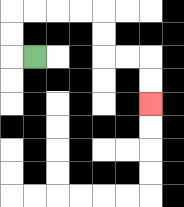{'start': '[1, 2]', 'end': '[6, 4]', 'path_directions': 'L,U,U,R,R,R,R,D,D,R,R,D,D', 'path_coordinates': '[[1, 2], [0, 2], [0, 1], [0, 0], [1, 0], [2, 0], [3, 0], [4, 0], [4, 1], [4, 2], [5, 2], [6, 2], [6, 3], [6, 4]]'}